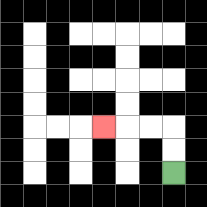{'start': '[7, 7]', 'end': '[4, 5]', 'path_directions': 'U,U,L,L,L', 'path_coordinates': '[[7, 7], [7, 6], [7, 5], [6, 5], [5, 5], [4, 5]]'}